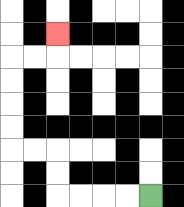{'start': '[6, 8]', 'end': '[2, 1]', 'path_directions': 'L,L,L,L,U,U,L,L,U,U,U,U,R,R,U', 'path_coordinates': '[[6, 8], [5, 8], [4, 8], [3, 8], [2, 8], [2, 7], [2, 6], [1, 6], [0, 6], [0, 5], [0, 4], [0, 3], [0, 2], [1, 2], [2, 2], [2, 1]]'}